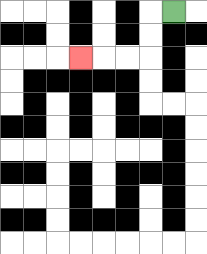{'start': '[7, 0]', 'end': '[3, 2]', 'path_directions': 'L,D,D,L,L,L', 'path_coordinates': '[[7, 0], [6, 0], [6, 1], [6, 2], [5, 2], [4, 2], [3, 2]]'}